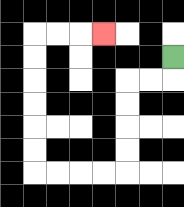{'start': '[7, 2]', 'end': '[4, 1]', 'path_directions': 'D,L,L,D,D,D,D,L,L,L,L,U,U,U,U,U,U,R,R,R', 'path_coordinates': '[[7, 2], [7, 3], [6, 3], [5, 3], [5, 4], [5, 5], [5, 6], [5, 7], [4, 7], [3, 7], [2, 7], [1, 7], [1, 6], [1, 5], [1, 4], [1, 3], [1, 2], [1, 1], [2, 1], [3, 1], [4, 1]]'}